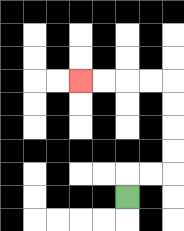{'start': '[5, 8]', 'end': '[3, 3]', 'path_directions': 'U,R,R,U,U,U,U,L,L,L,L', 'path_coordinates': '[[5, 8], [5, 7], [6, 7], [7, 7], [7, 6], [7, 5], [7, 4], [7, 3], [6, 3], [5, 3], [4, 3], [3, 3]]'}